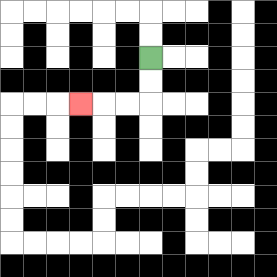{'start': '[6, 2]', 'end': '[3, 4]', 'path_directions': 'D,D,L,L,L', 'path_coordinates': '[[6, 2], [6, 3], [6, 4], [5, 4], [4, 4], [3, 4]]'}